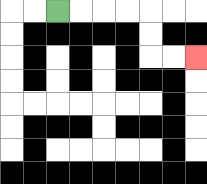{'start': '[2, 0]', 'end': '[8, 2]', 'path_directions': 'R,R,R,R,D,D,R,R', 'path_coordinates': '[[2, 0], [3, 0], [4, 0], [5, 0], [6, 0], [6, 1], [6, 2], [7, 2], [8, 2]]'}